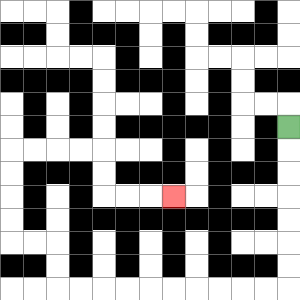{'start': '[12, 5]', 'end': '[7, 8]', 'path_directions': 'D,D,D,D,D,D,D,L,L,L,L,L,L,L,L,L,L,U,U,L,L,U,U,U,U,R,R,R,R,D,D,R,R,R', 'path_coordinates': '[[12, 5], [12, 6], [12, 7], [12, 8], [12, 9], [12, 10], [12, 11], [12, 12], [11, 12], [10, 12], [9, 12], [8, 12], [7, 12], [6, 12], [5, 12], [4, 12], [3, 12], [2, 12], [2, 11], [2, 10], [1, 10], [0, 10], [0, 9], [0, 8], [0, 7], [0, 6], [1, 6], [2, 6], [3, 6], [4, 6], [4, 7], [4, 8], [5, 8], [6, 8], [7, 8]]'}